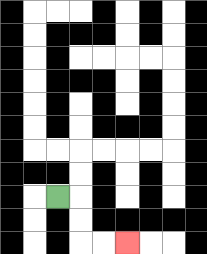{'start': '[2, 8]', 'end': '[5, 10]', 'path_directions': 'R,D,D,R,R', 'path_coordinates': '[[2, 8], [3, 8], [3, 9], [3, 10], [4, 10], [5, 10]]'}